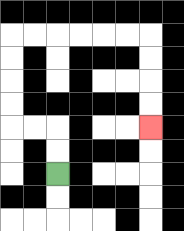{'start': '[2, 7]', 'end': '[6, 5]', 'path_directions': 'U,U,L,L,U,U,U,U,R,R,R,R,R,R,D,D,D,D', 'path_coordinates': '[[2, 7], [2, 6], [2, 5], [1, 5], [0, 5], [0, 4], [0, 3], [0, 2], [0, 1], [1, 1], [2, 1], [3, 1], [4, 1], [5, 1], [6, 1], [6, 2], [6, 3], [6, 4], [6, 5]]'}